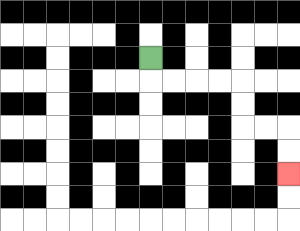{'start': '[6, 2]', 'end': '[12, 7]', 'path_directions': 'D,R,R,R,R,D,D,R,R,D,D', 'path_coordinates': '[[6, 2], [6, 3], [7, 3], [8, 3], [9, 3], [10, 3], [10, 4], [10, 5], [11, 5], [12, 5], [12, 6], [12, 7]]'}